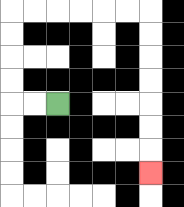{'start': '[2, 4]', 'end': '[6, 7]', 'path_directions': 'L,L,U,U,U,U,R,R,R,R,R,R,D,D,D,D,D,D,D', 'path_coordinates': '[[2, 4], [1, 4], [0, 4], [0, 3], [0, 2], [0, 1], [0, 0], [1, 0], [2, 0], [3, 0], [4, 0], [5, 0], [6, 0], [6, 1], [6, 2], [6, 3], [6, 4], [6, 5], [6, 6], [6, 7]]'}